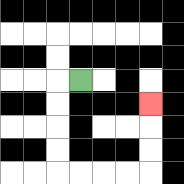{'start': '[3, 3]', 'end': '[6, 4]', 'path_directions': 'L,D,D,D,D,R,R,R,R,U,U,U', 'path_coordinates': '[[3, 3], [2, 3], [2, 4], [2, 5], [2, 6], [2, 7], [3, 7], [4, 7], [5, 7], [6, 7], [6, 6], [6, 5], [6, 4]]'}